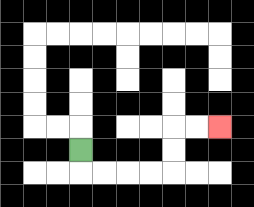{'start': '[3, 6]', 'end': '[9, 5]', 'path_directions': 'D,R,R,R,R,U,U,R,R', 'path_coordinates': '[[3, 6], [3, 7], [4, 7], [5, 7], [6, 7], [7, 7], [7, 6], [7, 5], [8, 5], [9, 5]]'}